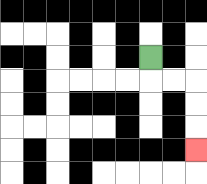{'start': '[6, 2]', 'end': '[8, 6]', 'path_directions': 'D,R,R,D,D,D', 'path_coordinates': '[[6, 2], [6, 3], [7, 3], [8, 3], [8, 4], [8, 5], [8, 6]]'}